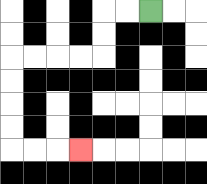{'start': '[6, 0]', 'end': '[3, 6]', 'path_directions': 'L,L,D,D,L,L,L,L,D,D,D,D,R,R,R', 'path_coordinates': '[[6, 0], [5, 0], [4, 0], [4, 1], [4, 2], [3, 2], [2, 2], [1, 2], [0, 2], [0, 3], [0, 4], [0, 5], [0, 6], [1, 6], [2, 6], [3, 6]]'}